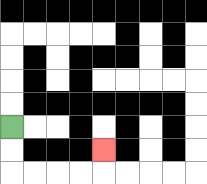{'start': '[0, 5]', 'end': '[4, 6]', 'path_directions': 'D,D,R,R,R,R,U', 'path_coordinates': '[[0, 5], [0, 6], [0, 7], [1, 7], [2, 7], [3, 7], [4, 7], [4, 6]]'}